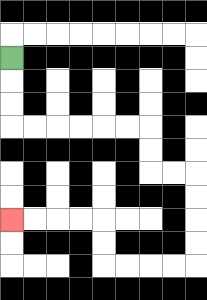{'start': '[0, 2]', 'end': '[0, 9]', 'path_directions': 'D,D,D,R,R,R,R,R,R,D,D,R,R,D,D,D,D,L,L,L,L,U,U,L,L,L,L', 'path_coordinates': '[[0, 2], [0, 3], [0, 4], [0, 5], [1, 5], [2, 5], [3, 5], [4, 5], [5, 5], [6, 5], [6, 6], [6, 7], [7, 7], [8, 7], [8, 8], [8, 9], [8, 10], [8, 11], [7, 11], [6, 11], [5, 11], [4, 11], [4, 10], [4, 9], [3, 9], [2, 9], [1, 9], [0, 9]]'}